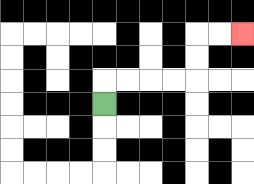{'start': '[4, 4]', 'end': '[10, 1]', 'path_directions': 'U,R,R,R,R,U,U,R,R', 'path_coordinates': '[[4, 4], [4, 3], [5, 3], [6, 3], [7, 3], [8, 3], [8, 2], [8, 1], [9, 1], [10, 1]]'}